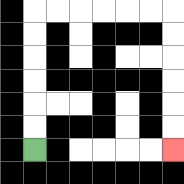{'start': '[1, 6]', 'end': '[7, 6]', 'path_directions': 'U,U,U,U,U,U,R,R,R,R,R,R,D,D,D,D,D,D', 'path_coordinates': '[[1, 6], [1, 5], [1, 4], [1, 3], [1, 2], [1, 1], [1, 0], [2, 0], [3, 0], [4, 0], [5, 0], [6, 0], [7, 0], [7, 1], [7, 2], [7, 3], [7, 4], [7, 5], [7, 6]]'}